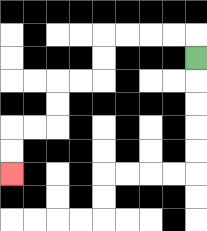{'start': '[8, 2]', 'end': '[0, 7]', 'path_directions': 'U,L,L,L,L,D,D,L,L,D,D,L,L,D,D', 'path_coordinates': '[[8, 2], [8, 1], [7, 1], [6, 1], [5, 1], [4, 1], [4, 2], [4, 3], [3, 3], [2, 3], [2, 4], [2, 5], [1, 5], [0, 5], [0, 6], [0, 7]]'}